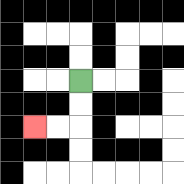{'start': '[3, 3]', 'end': '[1, 5]', 'path_directions': 'D,D,L,L', 'path_coordinates': '[[3, 3], [3, 4], [3, 5], [2, 5], [1, 5]]'}